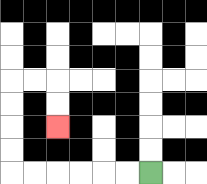{'start': '[6, 7]', 'end': '[2, 5]', 'path_directions': 'L,L,L,L,L,L,U,U,U,U,R,R,D,D', 'path_coordinates': '[[6, 7], [5, 7], [4, 7], [3, 7], [2, 7], [1, 7], [0, 7], [0, 6], [0, 5], [0, 4], [0, 3], [1, 3], [2, 3], [2, 4], [2, 5]]'}